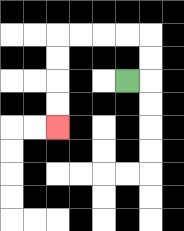{'start': '[5, 3]', 'end': '[2, 5]', 'path_directions': 'R,U,U,L,L,L,L,D,D,D,D', 'path_coordinates': '[[5, 3], [6, 3], [6, 2], [6, 1], [5, 1], [4, 1], [3, 1], [2, 1], [2, 2], [2, 3], [2, 4], [2, 5]]'}